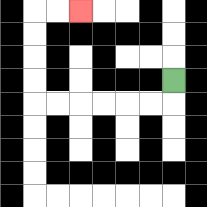{'start': '[7, 3]', 'end': '[3, 0]', 'path_directions': 'D,L,L,L,L,L,L,U,U,U,U,R,R', 'path_coordinates': '[[7, 3], [7, 4], [6, 4], [5, 4], [4, 4], [3, 4], [2, 4], [1, 4], [1, 3], [1, 2], [1, 1], [1, 0], [2, 0], [3, 0]]'}